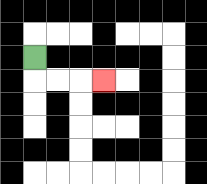{'start': '[1, 2]', 'end': '[4, 3]', 'path_directions': 'D,R,R,R', 'path_coordinates': '[[1, 2], [1, 3], [2, 3], [3, 3], [4, 3]]'}